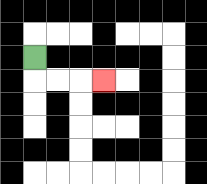{'start': '[1, 2]', 'end': '[4, 3]', 'path_directions': 'D,R,R,R', 'path_coordinates': '[[1, 2], [1, 3], [2, 3], [3, 3], [4, 3]]'}